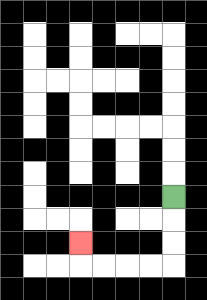{'start': '[7, 8]', 'end': '[3, 10]', 'path_directions': 'D,D,D,L,L,L,L,U', 'path_coordinates': '[[7, 8], [7, 9], [7, 10], [7, 11], [6, 11], [5, 11], [4, 11], [3, 11], [3, 10]]'}